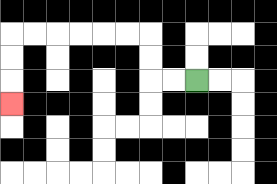{'start': '[8, 3]', 'end': '[0, 4]', 'path_directions': 'L,L,U,U,L,L,L,L,L,L,D,D,D', 'path_coordinates': '[[8, 3], [7, 3], [6, 3], [6, 2], [6, 1], [5, 1], [4, 1], [3, 1], [2, 1], [1, 1], [0, 1], [0, 2], [0, 3], [0, 4]]'}